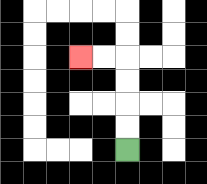{'start': '[5, 6]', 'end': '[3, 2]', 'path_directions': 'U,U,U,U,L,L', 'path_coordinates': '[[5, 6], [5, 5], [5, 4], [5, 3], [5, 2], [4, 2], [3, 2]]'}